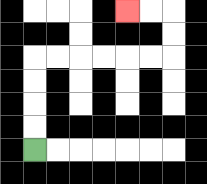{'start': '[1, 6]', 'end': '[5, 0]', 'path_directions': 'U,U,U,U,R,R,R,R,R,R,U,U,L,L', 'path_coordinates': '[[1, 6], [1, 5], [1, 4], [1, 3], [1, 2], [2, 2], [3, 2], [4, 2], [5, 2], [6, 2], [7, 2], [7, 1], [7, 0], [6, 0], [5, 0]]'}